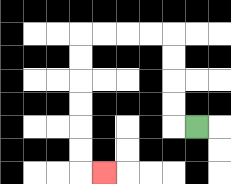{'start': '[8, 5]', 'end': '[4, 7]', 'path_directions': 'L,U,U,U,U,L,L,L,L,D,D,D,D,D,D,R', 'path_coordinates': '[[8, 5], [7, 5], [7, 4], [7, 3], [7, 2], [7, 1], [6, 1], [5, 1], [4, 1], [3, 1], [3, 2], [3, 3], [3, 4], [3, 5], [3, 6], [3, 7], [4, 7]]'}